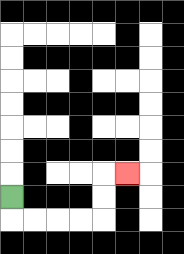{'start': '[0, 8]', 'end': '[5, 7]', 'path_directions': 'D,R,R,R,R,U,U,R', 'path_coordinates': '[[0, 8], [0, 9], [1, 9], [2, 9], [3, 9], [4, 9], [4, 8], [4, 7], [5, 7]]'}